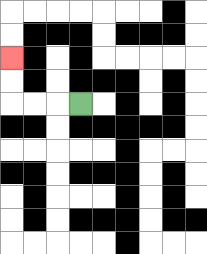{'start': '[3, 4]', 'end': '[0, 2]', 'path_directions': 'L,L,L,U,U', 'path_coordinates': '[[3, 4], [2, 4], [1, 4], [0, 4], [0, 3], [0, 2]]'}